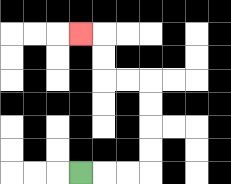{'start': '[3, 7]', 'end': '[3, 1]', 'path_directions': 'R,R,R,U,U,U,U,L,L,U,U,L', 'path_coordinates': '[[3, 7], [4, 7], [5, 7], [6, 7], [6, 6], [6, 5], [6, 4], [6, 3], [5, 3], [4, 3], [4, 2], [4, 1], [3, 1]]'}